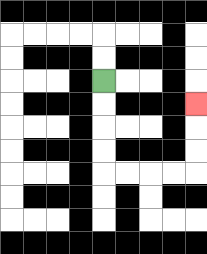{'start': '[4, 3]', 'end': '[8, 4]', 'path_directions': 'D,D,D,D,R,R,R,R,U,U,U', 'path_coordinates': '[[4, 3], [4, 4], [4, 5], [4, 6], [4, 7], [5, 7], [6, 7], [7, 7], [8, 7], [8, 6], [8, 5], [8, 4]]'}